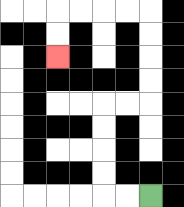{'start': '[6, 8]', 'end': '[2, 2]', 'path_directions': 'L,L,U,U,U,U,R,R,U,U,U,U,L,L,L,L,D,D', 'path_coordinates': '[[6, 8], [5, 8], [4, 8], [4, 7], [4, 6], [4, 5], [4, 4], [5, 4], [6, 4], [6, 3], [6, 2], [6, 1], [6, 0], [5, 0], [4, 0], [3, 0], [2, 0], [2, 1], [2, 2]]'}